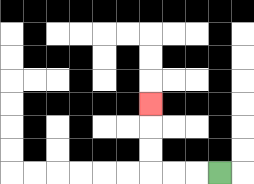{'start': '[9, 7]', 'end': '[6, 4]', 'path_directions': 'L,L,L,U,U,U', 'path_coordinates': '[[9, 7], [8, 7], [7, 7], [6, 7], [6, 6], [6, 5], [6, 4]]'}